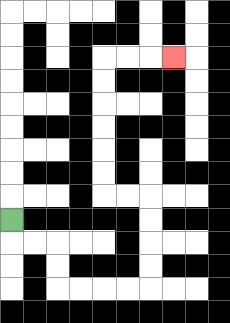{'start': '[0, 9]', 'end': '[7, 2]', 'path_directions': 'D,R,R,D,D,R,R,R,R,U,U,U,U,L,L,U,U,U,U,U,U,R,R,R', 'path_coordinates': '[[0, 9], [0, 10], [1, 10], [2, 10], [2, 11], [2, 12], [3, 12], [4, 12], [5, 12], [6, 12], [6, 11], [6, 10], [6, 9], [6, 8], [5, 8], [4, 8], [4, 7], [4, 6], [4, 5], [4, 4], [4, 3], [4, 2], [5, 2], [6, 2], [7, 2]]'}